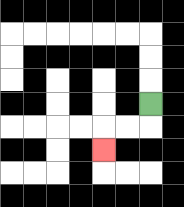{'start': '[6, 4]', 'end': '[4, 6]', 'path_directions': 'D,L,L,D', 'path_coordinates': '[[6, 4], [6, 5], [5, 5], [4, 5], [4, 6]]'}